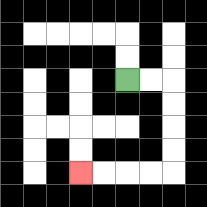{'start': '[5, 3]', 'end': '[3, 7]', 'path_directions': 'R,R,D,D,D,D,L,L,L,L', 'path_coordinates': '[[5, 3], [6, 3], [7, 3], [7, 4], [7, 5], [7, 6], [7, 7], [6, 7], [5, 7], [4, 7], [3, 7]]'}